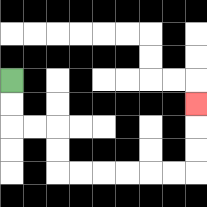{'start': '[0, 3]', 'end': '[8, 4]', 'path_directions': 'D,D,R,R,D,D,R,R,R,R,R,R,U,U,U', 'path_coordinates': '[[0, 3], [0, 4], [0, 5], [1, 5], [2, 5], [2, 6], [2, 7], [3, 7], [4, 7], [5, 7], [6, 7], [7, 7], [8, 7], [8, 6], [8, 5], [8, 4]]'}